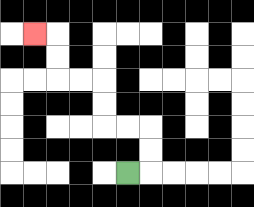{'start': '[5, 7]', 'end': '[1, 1]', 'path_directions': 'R,U,U,L,L,U,U,L,L,U,U,L', 'path_coordinates': '[[5, 7], [6, 7], [6, 6], [6, 5], [5, 5], [4, 5], [4, 4], [4, 3], [3, 3], [2, 3], [2, 2], [2, 1], [1, 1]]'}